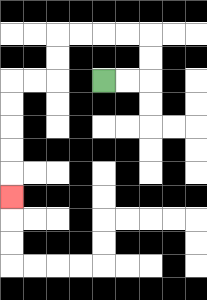{'start': '[4, 3]', 'end': '[0, 8]', 'path_directions': 'R,R,U,U,L,L,L,L,D,D,L,L,D,D,D,D,D', 'path_coordinates': '[[4, 3], [5, 3], [6, 3], [6, 2], [6, 1], [5, 1], [4, 1], [3, 1], [2, 1], [2, 2], [2, 3], [1, 3], [0, 3], [0, 4], [0, 5], [0, 6], [0, 7], [0, 8]]'}